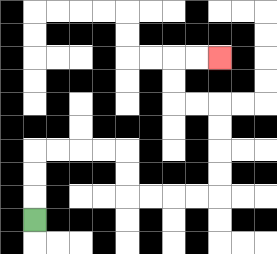{'start': '[1, 9]', 'end': '[9, 2]', 'path_directions': 'U,U,U,R,R,R,R,D,D,R,R,R,R,U,U,U,U,L,L,U,U,R,R', 'path_coordinates': '[[1, 9], [1, 8], [1, 7], [1, 6], [2, 6], [3, 6], [4, 6], [5, 6], [5, 7], [5, 8], [6, 8], [7, 8], [8, 8], [9, 8], [9, 7], [9, 6], [9, 5], [9, 4], [8, 4], [7, 4], [7, 3], [7, 2], [8, 2], [9, 2]]'}